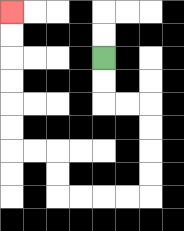{'start': '[4, 2]', 'end': '[0, 0]', 'path_directions': 'D,D,R,R,D,D,D,D,L,L,L,L,U,U,L,L,U,U,U,U,U,U', 'path_coordinates': '[[4, 2], [4, 3], [4, 4], [5, 4], [6, 4], [6, 5], [6, 6], [6, 7], [6, 8], [5, 8], [4, 8], [3, 8], [2, 8], [2, 7], [2, 6], [1, 6], [0, 6], [0, 5], [0, 4], [0, 3], [0, 2], [0, 1], [0, 0]]'}